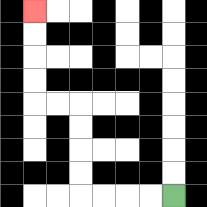{'start': '[7, 8]', 'end': '[1, 0]', 'path_directions': 'L,L,L,L,U,U,U,U,L,L,U,U,U,U', 'path_coordinates': '[[7, 8], [6, 8], [5, 8], [4, 8], [3, 8], [3, 7], [3, 6], [3, 5], [3, 4], [2, 4], [1, 4], [1, 3], [1, 2], [1, 1], [1, 0]]'}